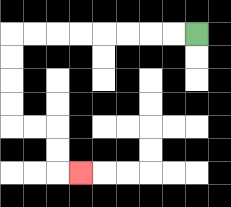{'start': '[8, 1]', 'end': '[3, 7]', 'path_directions': 'L,L,L,L,L,L,L,L,D,D,D,D,R,R,D,D,R', 'path_coordinates': '[[8, 1], [7, 1], [6, 1], [5, 1], [4, 1], [3, 1], [2, 1], [1, 1], [0, 1], [0, 2], [0, 3], [0, 4], [0, 5], [1, 5], [2, 5], [2, 6], [2, 7], [3, 7]]'}